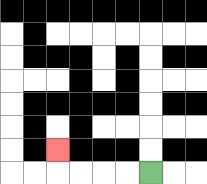{'start': '[6, 7]', 'end': '[2, 6]', 'path_directions': 'L,L,L,L,U', 'path_coordinates': '[[6, 7], [5, 7], [4, 7], [3, 7], [2, 7], [2, 6]]'}